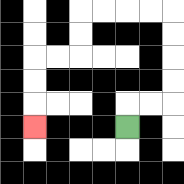{'start': '[5, 5]', 'end': '[1, 5]', 'path_directions': 'U,R,R,U,U,U,U,L,L,L,L,D,D,L,L,D,D,D', 'path_coordinates': '[[5, 5], [5, 4], [6, 4], [7, 4], [7, 3], [7, 2], [7, 1], [7, 0], [6, 0], [5, 0], [4, 0], [3, 0], [3, 1], [3, 2], [2, 2], [1, 2], [1, 3], [1, 4], [1, 5]]'}